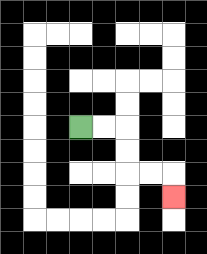{'start': '[3, 5]', 'end': '[7, 8]', 'path_directions': 'R,R,D,D,R,R,D', 'path_coordinates': '[[3, 5], [4, 5], [5, 5], [5, 6], [5, 7], [6, 7], [7, 7], [7, 8]]'}